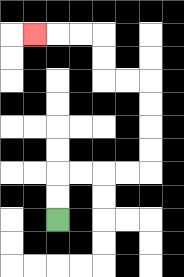{'start': '[2, 9]', 'end': '[1, 1]', 'path_directions': 'U,U,R,R,R,R,U,U,U,U,L,L,U,U,L,L,L', 'path_coordinates': '[[2, 9], [2, 8], [2, 7], [3, 7], [4, 7], [5, 7], [6, 7], [6, 6], [6, 5], [6, 4], [6, 3], [5, 3], [4, 3], [4, 2], [4, 1], [3, 1], [2, 1], [1, 1]]'}